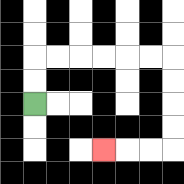{'start': '[1, 4]', 'end': '[4, 6]', 'path_directions': 'U,U,R,R,R,R,R,R,D,D,D,D,L,L,L', 'path_coordinates': '[[1, 4], [1, 3], [1, 2], [2, 2], [3, 2], [4, 2], [5, 2], [6, 2], [7, 2], [7, 3], [7, 4], [7, 5], [7, 6], [6, 6], [5, 6], [4, 6]]'}